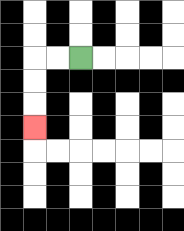{'start': '[3, 2]', 'end': '[1, 5]', 'path_directions': 'L,L,D,D,D', 'path_coordinates': '[[3, 2], [2, 2], [1, 2], [1, 3], [1, 4], [1, 5]]'}